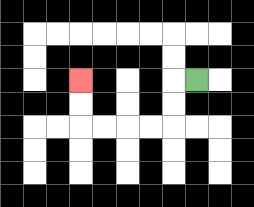{'start': '[8, 3]', 'end': '[3, 3]', 'path_directions': 'L,D,D,L,L,L,L,U,U', 'path_coordinates': '[[8, 3], [7, 3], [7, 4], [7, 5], [6, 5], [5, 5], [4, 5], [3, 5], [3, 4], [3, 3]]'}